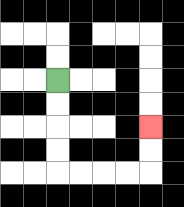{'start': '[2, 3]', 'end': '[6, 5]', 'path_directions': 'D,D,D,D,R,R,R,R,U,U', 'path_coordinates': '[[2, 3], [2, 4], [2, 5], [2, 6], [2, 7], [3, 7], [4, 7], [5, 7], [6, 7], [6, 6], [6, 5]]'}